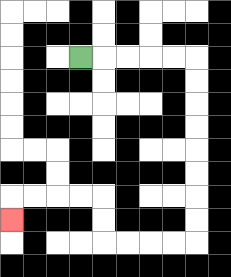{'start': '[3, 2]', 'end': '[0, 9]', 'path_directions': 'R,R,R,R,R,D,D,D,D,D,D,D,D,L,L,L,L,U,U,L,L,L,L,D', 'path_coordinates': '[[3, 2], [4, 2], [5, 2], [6, 2], [7, 2], [8, 2], [8, 3], [8, 4], [8, 5], [8, 6], [8, 7], [8, 8], [8, 9], [8, 10], [7, 10], [6, 10], [5, 10], [4, 10], [4, 9], [4, 8], [3, 8], [2, 8], [1, 8], [0, 8], [0, 9]]'}